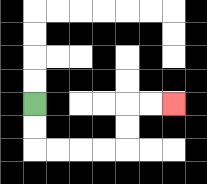{'start': '[1, 4]', 'end': '[7, 4]', 'path_directions': 'D,D,R,R,R,R,U,U,R,R', 'path_coordinates': '[[1, 4], [1, 5], [1, 6], [2, 6], [3, 6], [4, 6], [5, 6], [5, 5], [5, 4], [6, 4], [7, 4]]'}